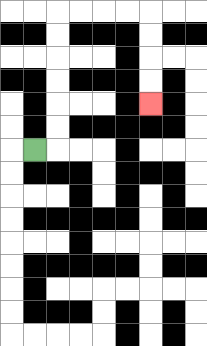{'start': '[1, 6]', 'end': '[6, 4]', 'path_directions': 'R,U,U,U,U,U,U,R,R,R,R,D,D,D,D', 'path_coordinates': '[[1, 6], [2, 6], [2, 5], [2, 4], [2, 3], [2, 2], [2, 1], [2, 0], [3, 0], [4, 0], [5, 0], [6, 0], [6, 1], [6, 2], [6, 3], [6, 4]]'}